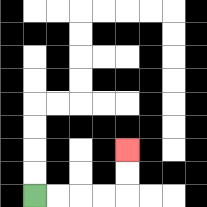{'start': '[1, 8]', 'end': '[5, 6]', 'path_directions': 'R,R,R,R,U,U', 'path_coordinates': '[[1, 8], [2, 8], [3, 8], [4, 8], [5, 8], [5, 7], [5, 6]]'}